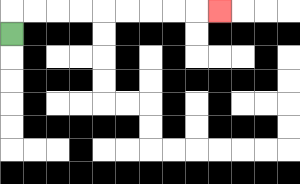{'start': '[0, 1]', 'end': '[9, 0]', 'path_directions': 'U,R,R,R,R,R,R,R,R,R', 'path_coordinates': '[[0, 1], [0, 0], [1, 0], [2, 0], [3, 0], [4, 0], [5, 0], [6, 0], [7, 0], [8, 0], [9, 0]]'}